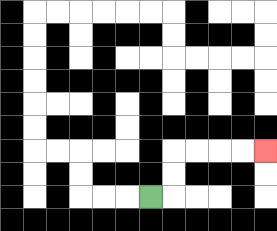{'start': '[6, 8]', 'end': '[11, 6]', 'path_directions': 'R,U,U,R,R,R,R', 'path_coordinates': '[[6, 8], [7, 8], [7, 7], [7, 6], [8, 6], [9, 6], [10, 6], [11, 6]]'}